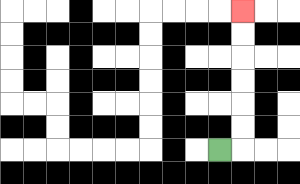{'start': '[9, 6]', 'end': '[10, 0]', 'path_directions': 'R,U,U,U,U,U,U', 'path_coordinates': '[[9, 6], [10, 6], [10, 5], [10, 4], [10, 3], [10, 2], [10, 1], [10, 0]]'}